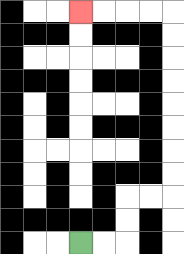{'start': '[3, 10]', 'end': '[3, 0]', 'path_directions': 'R,R,U,U,R,R,U,U,U,U,U,U,U,U,L,L,L,L', 'path_coordinates': '[[3, 10], [4, 10], [5, 10], [5, 9], [5, 8], [6, 8], [7, 8], [7, 7], [7, 6], [7, 5], [7, 4], [7, 3], [7, 2], [7, 1], [7, 0], [6, 0], [5, 0], [4, 0], [3, 0]]'}